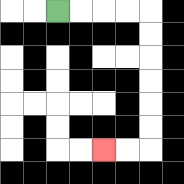{'start': '[2, 0]', 'end': '[4, 6]', 'path_directions': 'R,R,R,R,D,D,D,D,D,D,L,L', 'path_coordinates': '[[2, 0], [3, 0], [4, 0], [5, 0], [6, 0], [6, 1], [6, 2], [6, 3], [6, 4], [6, 5], [6, 6], [5, 6], [4, 6]]'}